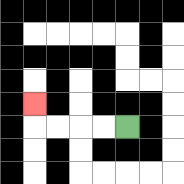{'start': '[5, 5]', 'end': '[1, 4]', 'path_directions': 'L,L,L,L,U', 'path_coordinates': '[[5, 5], [4, 5], [3, 5], [2, 5], [1, 5], [1, 4]]'}